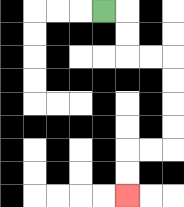{'start': '[4, 0]', 'end': '[5, 8]', 'path_directions': 'R,D,D,R,R,D,D,D,D,L,L,D,D', 'path_coordinates': '[[4, 0], [5, 0], [5, 1], [5, 2], [6, 2], [7, 2], [7, 3], [7, 4], [7, 5], [7, 6], [6, 6], [5, 6], [5, 7], [5, 8]]'}